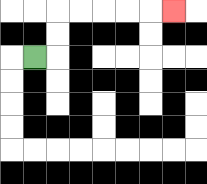{'start': '[1, 2]', 'end': '[7, 0]', 'path_directions': 'R,U,U,R,R,R,R,R', 'path_coordinates': '[[1, 2], [2, 2], [2, 1], [2, 0], [3, 0], [4, 0], [5, 0], [6, 0], [7, 0]]'}